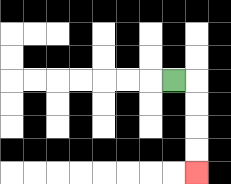{'start': '[7, 3]', 'end': '[8, 7]', 'path_directions': 'R,D,D,D,D', 'path_coordinates': '[[7, 3], [8, 3], [8, 4], [8, 5], [8, 6], [8, 7]]'}